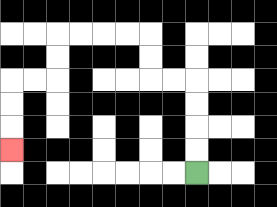{'start': '[8, 7]', 'end': '[0, 6]', 'path_directions': 'U,U,U,U,L,L,U,U,L,L,L,L,D,D,L,L,D,D,D', 'path_coordinates': '[[8, 7], [8, 6], [8, 5], [8, 4], [8, 3], [7, 3], [6, 3], [6, 2], [6, 1], [5, 1], [4, 1], [3, 1], [2, 1], [2, 2], [2, 3], [1, 3], [0, 3], [0, 4], [0, 5], [0, 6]]'}